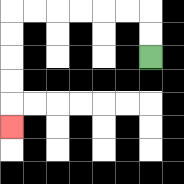{'start': '[6, 2]', 'end': '[0, 5]', 'path_directions': 'U,U,L,L,L,L,L,L,D,D,D,D,D', 'path_coordinates': '[[6, 2], [6, 1], [6, 0], [5, 0], [4, 0], [3, 0], [2, 0], [1, 0], [0, 0], [0, 1], [0, 2], [0, 3], [0, 4], [0, 5]]'}